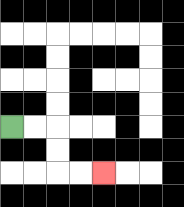{'start': '[0, 5]', 'end': '[4, 7]', 'path_directions': 'R,R,D,D,R,R', 'path_coordinates': '[[0, 5], [1, 5], [2, 5], [2, 6], [2, 7], [3, 7], [4, 7]]'}